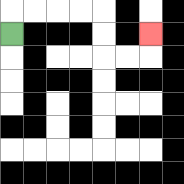{'start': '[0, 1]', 'end': '[6, 1]', 'path_directions': 'U,R,R,R,R,D,D,R,R,U', 'path_coordinates': '[[0, 1], [0, 0], [1, 0], [2, 0], [3, 0], [4, 0], [4, 1], [4, 2], [5, 2], [6, 2], [6, 1]]'}